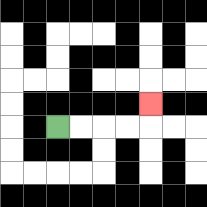{'start': '[2, 5]', 'end': '[6, 4]', 'path_directions': 'R,R,R,R,U', 'path_coordinates': '[[2, 5], [3, 5], [4, 5], [5, 5], [6, 5], [6, 4]]'}